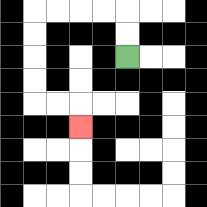{'start': '[5, 2]', 'end': '[3, 5]', 'path_directions': 'U,U,L,L,L,L,D,D,D,D,R,R,D', 'path_coordinates': '[[5, 2], [5, 1], [5, 0], [4, 0], [3, 0], [2, 0], [1, 0], [1, 1], [1, 2], [1, 3], [1, 4], [2, 4], [3, 4], [3, 5]]'}